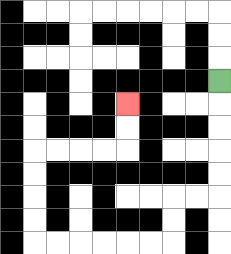{'start': '[9, 3]', 'end': '[5, 4]', 'path_directions': 'D,D,D,D,D,L,L,D,D,L,L,L,L,L,L,U,U,U,U,R,R,R,R,U,U', 'path_coordinates': '[[9, 3], [9, 4], [9, 5], [9, 6], [9, 7], [9, 8], [8, 8], [7, 8], [7, 9], [7, 10], [6, 10], [5, 10], [4, 10], [3, 10], [2, 10], [1, 10], [1, 9], [1, 8], [1, 7], [1, 6], [2, 6], [3, 6], [4, 6], [5, 6], [5, 5], [5, 4]]'}